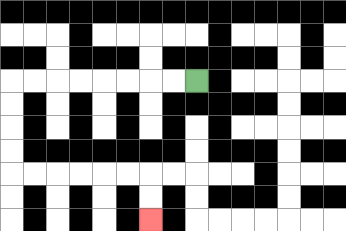{'start': '[8, 3]', 'end': '[6, 9]', 'path_directions': 'L,L,L,L,L,L,L,L,D,D,D,D,R,R,R,R,R,R,D,D', 'path_coordinates': '[[8, 3], [7, 3], [6, 3], [5, 3], [4, 3], [3, 3], [2, 3], [1, 3], [0, 3], [0, 4], [0, 5], [0, 6], [0, 7], [1, 7], [2, 7], [3, 7], [4, 7], [5, 7], [6, 7], [6, 8], [6, 9]]'}